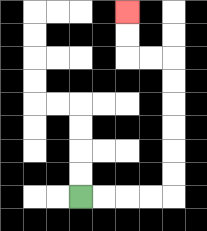{'start': '[3, 8]', 'end': '[5, 0]', 'path_directions': 'R,R,R,R,U,U,U,U,U,U,L,L,U,U', 'path_coordinates': '[[3, 8], [4, 8], [5, 8], [6, 8], [7, 8], [7, 7], [7, 6], [7, 5], [7, 4], [7, 3], [7, 2], [6, 2], [5, 2], [5, 1], [5, 0]]'}